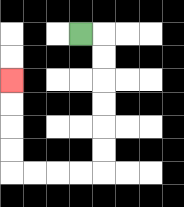{'start': '[3, 1]', 'end': '[0, 3]', 'path_directions': 'R,D,D,D,D,D,D,L,L,L,L,U,U,U,U', 'path_coordinates': '[[3, 1], [4, 1], [4, 2], [4, 3], [4, 4], [4, 5], [4, 6], [4, 7], [3, 7], [2, 7], [1, 7], [0, 7], [0, 6], [0, 5], [0, 4], [0, 3]]'}